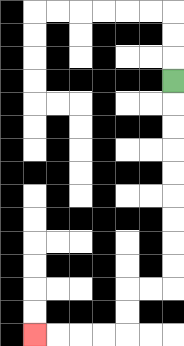{'start': '[7, 3]', 'end': '[1, 14]', 'path_directions': 'D,D,D,D,D,D,D,D,D,L,L,D,D,L,L,L,L', 'path_coordinates': '[[7, 3], [7, 4], [7, 5], [7, 6], [7, 7], [7, 8], [7, 9], [7, 10], [7, 11], [7, 12], [6, 12], [5, 12], [5, 13], [5, 14], [4, 14], [3, 14], [2, 14], [1, 14]]'}